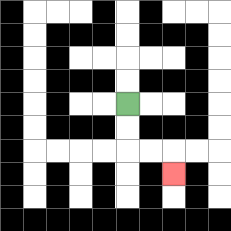{'start': '[5, 4]', 'end': '[7, 7]', 'path_directions': 'D,D,R,R,D', 'path_coordinates': '[[5, 4], [5, 5], [5, 6], [6, 6], [7, 6], [7, 7]]'}